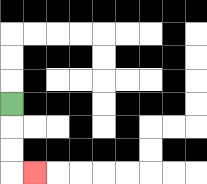{'start': '[0, 4]', 'end': '[1, 7]', 'path_directions': 'D,D,D,R', 'path_coordinates': '[[0, 4], [0, 5], [0, 6], [0, 7], [1, 7]]'}